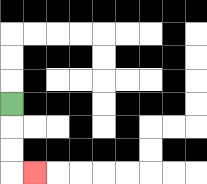{'start': '[0, 4]', 'end': '[1, 7]', 'path_directions': 'D,D,D,R', 'path_coordinates': '[[0, 4], [0, 5], [0, 6], [0, 7], [1, 7]]'}